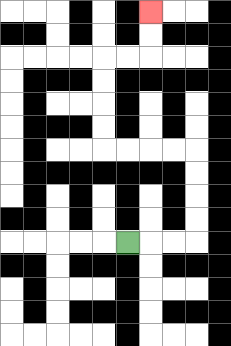{'start': '[5, 10]', 'end': '[6, 0]', 'path_directions': 'R,R,R,U,U,U,U,L,L,L,L,U,U,U,U,R,R,U,U', 'path_coordinates': '[[5, 10], [6, 10], [7, 10], [8, 10], [8, 9], [8, 8], [8, 7], [8, 6], [7, 6], [6, 6], [5, 6], [4, 6], [4, 5], [4, 4], [4, 3], [4, 2], [5, 2], [6, 2], [6, 1], [6, 0]]'}